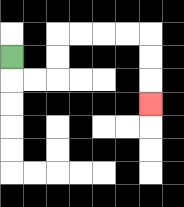{'start': '[0, 2]', 'end': '[6, 4]', 'path_directions': 'D,R,R,U,U,R,R,R,R,D,D,D', 'path_coordinates': '[[0, 2], [0, 3], [1, 3], [2, 3], [2, 2], [2, 1], [3, 1], [4, 1], [5, 1], [6, 1], [6, 2], [6, 3], [6, 4]]'}